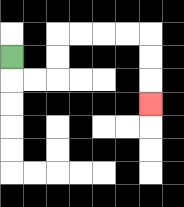{'start': '[0, 2]', 'end': '[6, 4]', 'path_directions': 'D,R,R,U,U,R,R,R,R,D,D,D', 'path_coordinates': '[[0, 2], [0, 3], [1, 3], [2, 3], [2, 2], [2, 1], [3, 1], [4, 1], [5, 1], [6, 1], [6, 2], [6, 3], [6, 4]]'}